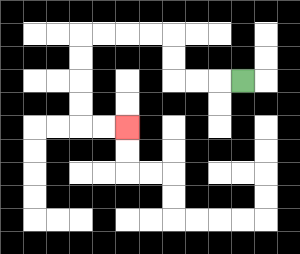{'start': '[10, 3]', 'end': '[5, 5]', 'path_directions': 'L,L,L,U,U,L,L,L,L,D,D,D,D,R,R', 'path_coordinates': '[[10, 3], [9, 3], [8, 3], [7, 3], [7, 2], [7, 1], [6, 1], [5, 1], [4, 1], [3, 1], [3, 2], [3, 3], [3, 4], [3, 5], [4, 5], [5, 5]]'}